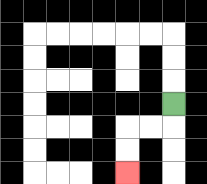{'start': '[7, 4]', 'end': '[5, 7]', 'path_directions': 'D,L,L,D,D', 'path_coordinates': '[[7, 4], [7, 5], [6, 5], [5, 5], [5, 6], [5, 7]]'}